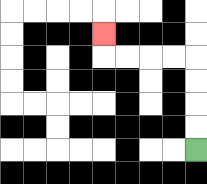{'start': '[8, 6]', 'end': '[4, 1]', 'path_directions': 'U,U,U,U,L,L,L,L,U', 'path_coordinates': '[[8, 6], [8, 5], [8, 4], [8, 3], [8, 2], [7, 2], [6, 2], [5, 2], [4, 2], [4, 1]]'}